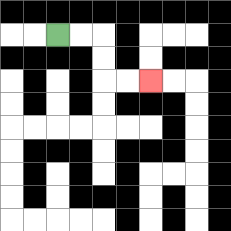{'start': '[2, 1]', 'end': '[6, 3]', 'path_directions': 'R,R,D,D,R,R', 'path_coordinates': '[[2, 1], [3, 1], [4, 1], [4, 2], [4, 3], [5, 3], [6, 3]]'}